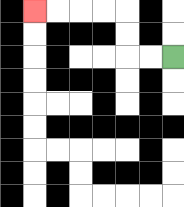{'start': '[7, 2]', 'end': '[1, 0]', 'path_directions': 'L,L,U,U,L,L,L,L', 'path_coordinates': '[[7, 2], [6, 2], [5, 2], [5, 1], [5, 0], [4, 0], [3, 0], [2, 0], [1, 0]]'}